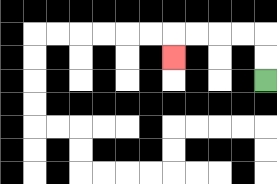{'start': '[11, 3]', 'end': '[7, 2]', 'path_directions': 'U,U,L,L,L,L,D', 'path_coordinates': '[[11, 3], [11, 2], [11, 1], [10, 1], [9, 1], [8, 1], [7, 1], [7, 2]]'}